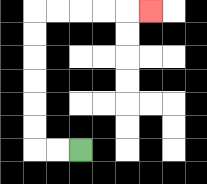{'start': '[3, 6]', 'end': '[6, 0]', 'path_directions': 'L,L,U,U,U,U,U,U,R,R,R,R,R', 'path_coordinates': '[[3, 6], [2, 6], [1, 6], [1, 5], [1, 4], [1, 3], [1, 2], [1, 1], [1, 0], [2, 0], [3, 0], [4, 0], [5, 0], [6, 0]]'}